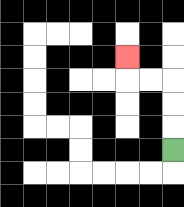{'start': '[7, 6]', 'end': '[5, 2]', 'path_directions': 'U,U,U,L,L,U', 'path_coordinates': '[[7, 6], [7, 5], [7, 4], [7, 3], [6, 3], [5, 3], [5, 2]]'}